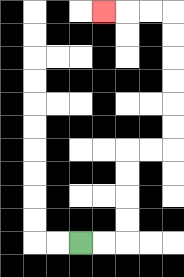{'start': '[3, 10]', 'end': '[4, 0]', 'path_directions': 'R,R,U,U,U,U,R,R,U,U,U,U,U,U,L,L,L', 'path_coordinates': '[[3, 10], [4, 10], [5, 10], [5, 9], [5, 8], [5, 7], [5, 6], [6, 6], [7, 6], [7, 5], [7, 4], [7, 3], [7, 2], [7, 1], [7, 0], [6, 0], [5, 0], [4, 0]]'}